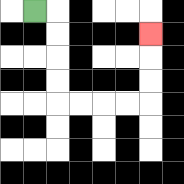{'start': '[1, 0]', 'end': '[6, 1]', 'path_directions': 'R,D,D,D,D,R,R,R,R,U,U,U', 'path_coordinates': '[[1, 0], [2, 0], [2, 1], [2, 2], [2, 3], [2, 4], [3, 4], [4, 4], [5, 4], [6, 4], [6, 3], [6, 2], [6, 1]]'}